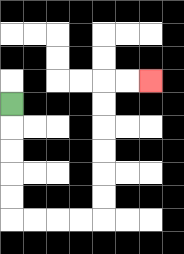{'start': '[0, 4]', 'end': '[6, 3]', 'path_directions': 'D,D,D,D,D,R,R,R,R,U,U,U,U,U,U,R,R', 'path_coordinates': '[[0, 4], [0, 5], [0, 6], [0, 7], [0, 8], [0, 9], [1, 9], [2, 9], [3, 9], [4, 9], [4, 8], [4, 7], [4, 6], [4, 5], [4, 4], [4, 3], [5, 3], [6, 3]]'}